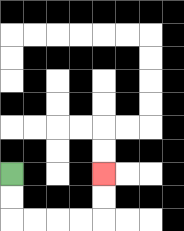{'start': '[0, 7]', 'end': '[4, 7]', 'path_directions': 'D,D,R,R,R,R,U,U', 'path_coordinates': '[[0, 7], [0, 8], [0, 9], [1, 9], [2, 9], [3, 9], [4, 9], [4, 8], [4, 7]]'}